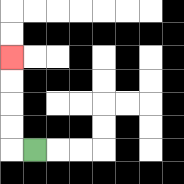{'start': '[1, 6]', 'end': '[0, 2]', 'path_directions': 'L,U,U,U,U', 'path_coordinates': '[[1, 6], [0, 6], [0, 5], [0, 4], [0, 3], [0, 2]]'}